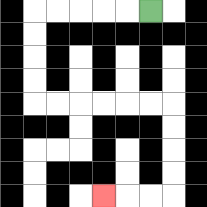{'start': '[6, 0]', 'end': '[4, 8]', 'path_directions': 'L,L,L,L,L,D,D,D,D,R,R,R,R,R,R,D,D,D,D,L,L,L', 'path_coordinates': '[[6, 0], [5, 0], [4, 0], [3, 0], [2, 0], [1, 0], [1, 1], [1, 2], [1, 3], [1, 4], [2, 4], [3, 4], [4, 4], [5, 4], [6, 4], [7, 4], [7, 5], [7, 6], [7, 7], [7, 8], [6, 8], [5, 8], [4, 8]]'}